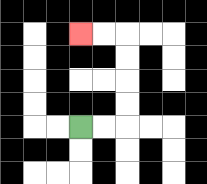{'start': '[3, 5]', 'end': '[3, 1]', 'path_directions': 'R,R,U,U,U,U,L,L', 'path_coordinates': '[[3, 5], [4, 5], [5, 5], [5, 4], [5, 3], [5, 2], [5, 1], [4, 1], [3, 1]]'}